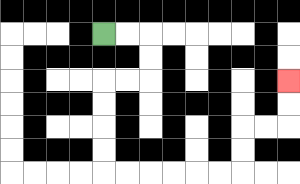{'start': '[4, 1]', 'end': '[12, 3]', 'path_directions': 'R,R,D,D,L,L,D,D,D,D,R,R,R,R,R,R,U,U,R,R,U,U', 'path_coordinates': '[[4, 1], [5, 1], [6, 1], [6, 2], [6, 3], [5, 3], [4, 3], [4, 4], [4, 5], [4, 6], [4, 7], [5, 7], [6, 7], [7, 7], [8, 7], [9, 7], [10, 7], [10, 6], [10, 5], [11, 5], [12, 5], [12, 4], [12, 3]]'}